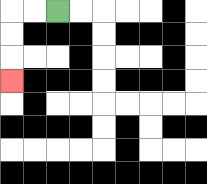{'start': '[2, 0]', 'end': '[0, 3]', 'path_directions': 'L,L,D,D,D', 'path_coordinates': '[[2, 0], [1, 0], [0, 0], [0, 1], [0, 2], [0, 3]]'}